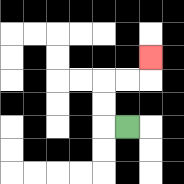{'start': '[5, 5]', 'end': '[6, 2]', 'path_directions': 'L,U,U,R,R,U', 'path_coordinates': '[[5, 5], [4, 5], [4, 4], [4, 3], [5, 3], [6, 3], [6, 2]]'}